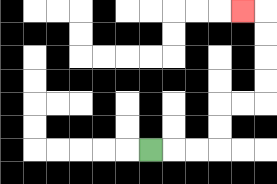{'start': '[6, 6]', 'end': '[10, 0]', 'path_directions': 'R,R,R,U,U,R,R,U,U,U,U,L', 'path_coordinates': '[[6, 6], [7, 6], [8, 6], [9, 6], [9, 5], [9, 4], [10, 4], [11, 4], [11, 3], [11, 2], [11, 1], [11, 0], [10, 0]]'}